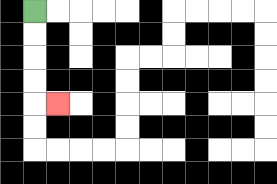{'start': '[1, 0]', 'end': '[2, 4]', 'path_directions': 'D,D,D,D,R', 'path_coordinates': '[[1, 0], [1, 1], [1, 2], [1, 3], [1, 4], [2, 4]]'}